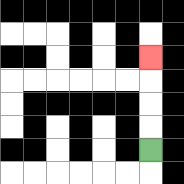{'start': '[6, 6]', 'end': '[6, 2]', 'path_directions': 'U,U,U,U', 'path_coordinates': '[[6, 6], [6, 5], [6, 4], [6, 3], [6, 2]]'}